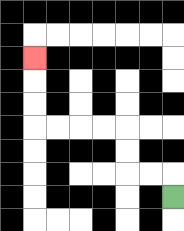{'start': '[7, 8]', 'end': '[1, 2]', 'path_directions': 'U,L,L,U,U,L,L,L,L,U,U,U', 'path_coordinates': '[[7, 8], [7, 7], [6, 7], [5, 7], [5, 6], [5, 5], [4, 5], [3, 5], [2, 5], [1, 5], [1, 4], [1, 3], [1, 2]]'}